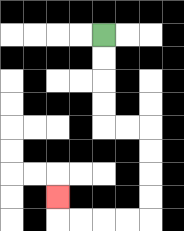{'start': '[4, 1]', 'end': '[2, 8]', 'path_directions': 'D,D,D,D,R,R,D,D,D,D,L,L,L,L,U', 'path_coordinates': '[[4, 1], [4, 2], [4, 3], [4, 4], [4, 5], [5, 5], [6, 5], [6, 6], [6, 7], [6, 8], [6, 9], [5, 9], [4, 9], [3, 9], [2, 9], [2, 8]]'}